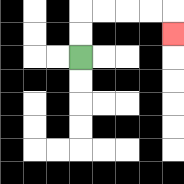{'start': '[3, 2]', 'end': '[7, 1]', 'path_directions': 'U,U,R,R,R,R,D', 'path_coordinates': '[[3, 2], [3, 1], [3, 0], [4, 0], [5, 0], [6, 0], [7, 0], [7, 1]]'}